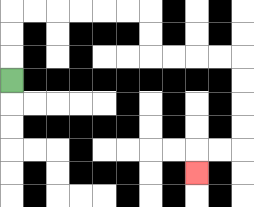{'start': '[0, 3]', 'end': '[8, 7]', 'path_directions': 'U,U,U,R,R,R,R,R,R,D,D,R,R,R,R,D,D,D,D,L,L,D', 'path_coordinates': '[[0, 3], [0, 2], [0, 1], [0, 0], [1, 0], [2, 0], [3, 0], [4, 0], [5, 0], [6, 0], [6, 1], [6, 2], [7, 2], [8, 2], [9, 2], [10, 2], [10, 3], [10, 4], [10, 5], [10, 6], [9, 6], [8, 6], [8, 7]]'}